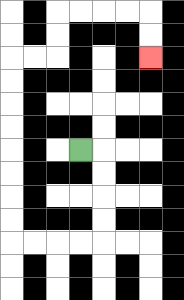{'start': '[3, 6]', 'end': '[6, 2]', 'path_directions': 'R,D,D,D,D,L,L,L,L,U,U,U,U,U,U,U,U,R,R,U,U,R,R,R,R,D,D', 'path_coordinates': '[[3, 6], [4, 6], [4, 7], [4, 8], [4, 9], [4, 10], [3, 10], [2, 10], [1, 10], [0, 10], [0, 9], [0, 8], [0, 7], [0, 6], [0, 5], [0, 4], [0, 3], [0, 2], [1, 2], [2, 2], [2, 1], [2, 0], [3, 0], [4, 0], [5, 0], [6, 0], [6, 1], [6, 2]]'}